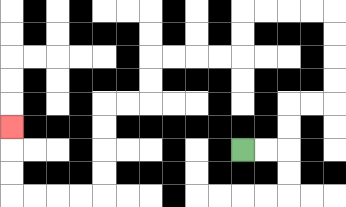{'start': '[10, 6]', 'end': '[0, 5]', 'path_directions': 'R,R,U,U,R,R,U,U,U,U,L,L,L,L,D,D,L,L,L,L,D,D,L,L,D,D,D,D,L,L,L,L,U,U,U', 'path_coordinates': '[[10, 6], [11, 6], [12, 6], [12, 5], [12, 4], [13, 4], [14, 4], [14, 3], [14, 2], [14, 1], [14, 0], [13, 0], [12, 0], [11, 0], [10, 0], [10, 1], [10, 2], [9, 2], [8, 2], [7, 2], [6, 2], [6, 3], [6, 4], [5, 4], [4, 4], [4, 5], [4, 6], [4, 7], [4, 8], [3, 8], [2, 8], [1, 8], [0, 8], [0, 7], [0, 6], [0, 5]]'}